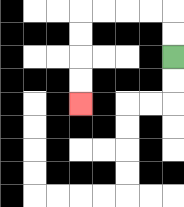{'start': '[7, 2]', 'end': '[3, 4]', 'path_directions': 'U,U,L,L,L,L,D,D,D,D', 'path_coordinates': '[[7, 2], [7, 1], [7, 0], [6, 0], [5, 0], [4, 0], [3, 0], [3, 1], [3, 2], [3, 3], [3, 4]]'}